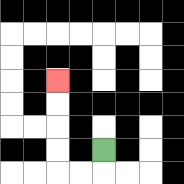{'start': '[4, 6]', 'end': '[2, 3]', 'path_directions': 'D,L,L,U,U,U,U', 'path_coordinates': '[[4, 6], [4, 7], [3, 7], [2, 7], [2, 6], [2, 5], [2, 4], [2, 3]]'}